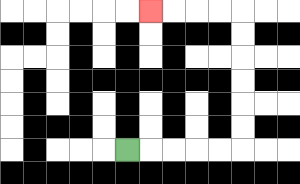{'start': '[5, 6]', 'end': '[6, 0]', 'path_directions': 'R,R,R,R,R,U,U,U,U,U,U,L,L,L,L', 'path_coordinates': '[[5, 6], [6, 6], [7, 6], [8, 6], [9, 6], [10, 6], [10, 5], [10, 4], [10, 3], [10, 2], [10, 1], [10, 0], [9, 0], [8, 0], [7, 0], [6, 0]]'}